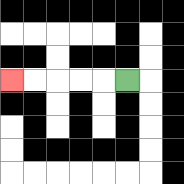{'start': '[5, 3]', 'end': '[0, 3]', 'path_directions': 'L,L,L,L,L', 'path_coordinates': '[[5, 3], [4, 3], [3, 3], [2, 3], [1, 3], [0, 3]]'}